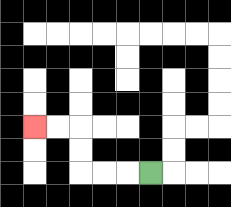{'start': '[6, 7]', 'end': '[1, 5]', 'path_directions': 'L,L,L,U,U,L,L', 'path_coordinates': '[[6, 7], [5, 7], [4, 7], [3, 7], [3, 6], [3, 5], [2, 5], [1, 5]]'}